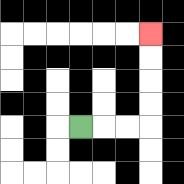{'start': '[3, 5]', 'end': '[6, 1]', 'path_directions': 'R,R,R,U,U,U,U', 'path_coordinates': '[[3, 5], [4, 5], [5, 5], [6, 5], [6, 4], [6, 3], [6, 2], [6, 1]]'}